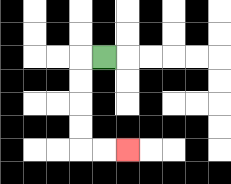{'start': '[4, 2]', 'end': '[5, 6]', 'path_directions': 'L,D,D,D,D,R,R', 'path_coordinates': '[[4, 2], [3, 2], [3, 3], [3, 4], [3, 5], [3, 6], [4, 6], [5, 6]]'}